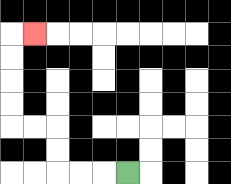{'start': '[5, 7]', 'end': '[1, 1]', 'path_directions': 'L,L,L,U,U,L,L,U,U,U,U,R', 'path_coordinates': '[[5, 7], [4, 7], [3, 7], [2, 7], [2, 6], [2, 5], [1, 5], [0, 5], [0, 4], [0, 3], [0, 2], [0, 1], [1, 1]]'}